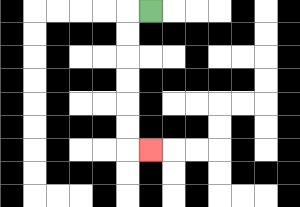{'start': '[6, 0]', 'end': '[6, 6]', 'path_directions': 'L,D,D,D,D,D,D,R', 'path_coordinates': '[[6, 0], [5, 0], [5, 1], [5, 2], [5, 3], [5, 4], [5, 5], [5, 6], [6, 6]]'}